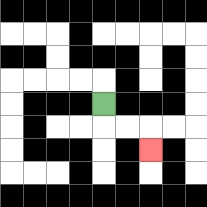{'start': '[4, 4]', 'end': '[6, 6]', 'path_directions': 'D,R,R,D', 'path_coordinates': '[[4, 4], [4, 5], [5, 5], [6, 5], [6, 6]]'}